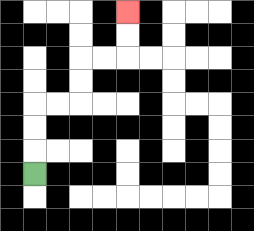{'start': '[1, 7]', 'end': '[5, 0]', 'path_directions': 'U,U,U,R,R,U,U,R,R,U,U', 'path_coordinates': '[[1, 7], [1, 6], [1, 5], [1, 4], [2, 4], [3, 4], [3, 3], [3, 2], [4, 2], [5, 2], [5, 1], [5, 0]]'}